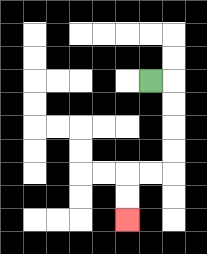{'start': '[6, 3]', 'end': '[5, 9]', 'path_directions': 'R,D,D,D,D,L,L,D,D', 'path_coordinates': '[[6, 3], [7, 3], [7, 4], [7, 5], [7, 6], [7, 7], [6, 7], [5, 7], [5, 8], [5, 9]]'}